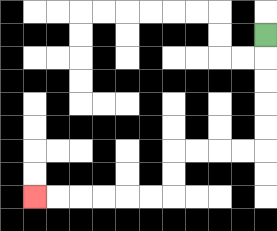{'start': '[11, 1]', 'end': '[1, 8]', 'path_directions': 'D,D,D,D,D,L,L,L,L,D,D,L,L,L,L,L,L', 'path_coordinates': '[[11, 1], [11, 2], [11, 3], [11, 4], [11, 5], [11, 6], [10, 6], [9, 6], [8, 6], [7, 6], [7, 7], [7, 8], [6, 8], [5, 8], [4, 8], [3, 8], [2, 8], [1, 8]]'}